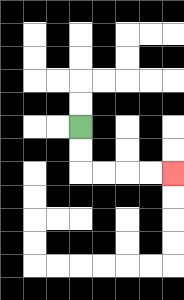{'start': '[3, 5]', 'end': '[7, 7]', 'path_directions': 'D,D,R,R,R,R', 'path_coordinates': '[[3, 5], [3, 6], [3, 7], [4, 7], [5, 7], [6, 7], [7, 7]]'}